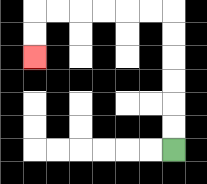{'start': '[7, 6]', 'end': '[1, 2]', 'path_directions': 'U,U,U,U,U,U,L,L,L,L,L,L,D,D', 'path_coordinates': '[[7, 6], [7, 5], [7, 4], [7, 3], [7, 2], [7, 1], [7, 0], [6, 0], [5, 0], [4, 0], [3, 0], [2, 0], [1, 0], [1, 1], [1, 2]]'}